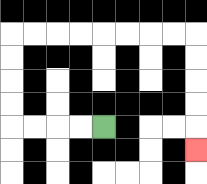{'start': '[4, 5]', 'end': '[8, 6]', 'path_directions': 'L,L,L,L,U,U,U,U,R,R,R,R,R,R,R,R,D,D,D,D,D', 'path_coordinates': '[[4, 5], [3, 5], [2, 5], [1, 5], [0, 5], [0, 4], [0, 3], [0, 2], [0, 1], [1, 1], [2, 1], [3, 1], [4, 1], [5, 1], [6, 1], [7, 1], [8, 1], [8, 2], [8, 3], [8, 4], [8, 5], [8, 6]]'}